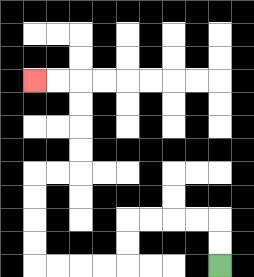{'start': '[9, 11]', 'end': '[1, 3]', 'path_directions': 'U,U,L,L,L,L,D,D,L,L,L,L,U,U,U,U,R,R,U,U,U,U,L,L', 'path_coordinates': '[[9, 11], [9, 10], [9, 9], [8, 9], [7, 9], [6, 9], [5, 9], [5, 10], [5, 11], [4, 11], [3, 11], [2, 11], [1, 11], [1, 10], [1, 9], [1, 8], [1, 7], [2, 7], [3, 7], [3, 6], [3, 5], [3, 4], [3, 3], [2, 3], [1, 3]]'}